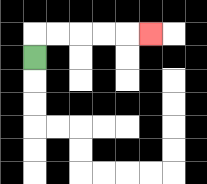{'start': '[1, 2]', 'end': '[6, 1]', 'path_directions': 'U,R,R,R,R,R', 'path_coordinates': '[[1, 2], [1, 1], [2, 1], [3, 1], [4, 1], [5, 1], [6, 1]]'}